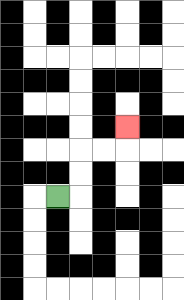{'start': '[2, 8]', 'end': '[5, 5]', 'path_directions': 'R,U,U,R,R,U', 'path_coordinates': '[[2, 8], [3, 8], [3, 7], [3, 6], [4, 6], [5, 6], [5, 5]]'}